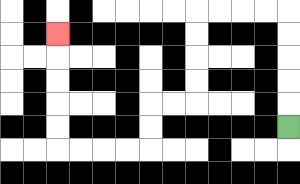{'start': '[12, 5]', 'end': '[2, 1]', 'path_directions': 'U,U,U,U,U,L,L,L,L,D,D,D,D,L,L,D,D,L,L,L,L,U,U,U,U,U', 'path_coordinates': '[[12, 5], [12, 4], [12, 3], [12, 2], [12, 1], [12, 0], [11, 0], [10, 0], [9, 0], [8, 0], [8, 1], [8, 2], [8, 3], [8, 4], [7, 4], [6, 4], [6, 5], [6, 6], [5, 6], [4, 6], [3, 6], [2, 6], [2, 5], [2, 4], [2, 3], [2, 2], [2, 1]]'}